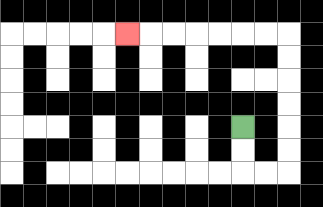{'start': '[10, 5]', 'end': '[5, 1]', 'path_directions': 'D,D,R,R,U,U,U,U,U,U,L,L,L,L,L,L,L', 'path_coordinates': '[[10, 5], [10, 6], [10, 7], [11, 7], [12, 7], [12, 6], [12, 5], [12, 4], [12, 3], [12, 2], [12, 1], [11, 1], [10, 1], [9, 1], [8, 1], [7, 1], [6, 1], [5, 1]]'}